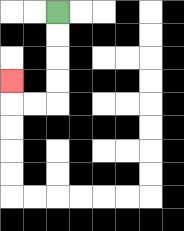{'start': '[2, 0]', 'end': '[0, 3]', 'path_directions': 'D,D,D,D,L,L,U', 'path_coordinates': '[[2, 0], [2, 1], [2, 2], [2, 3], [2, 4], [1, 4], [0, 4], [0, 3]]'}